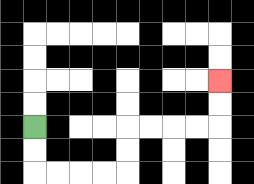{'start': '[1, 5]', 'end': '[9, 3]', 'path_directions': 'D,D,R,R,R,R,U,U,R,R,R,R,U,U', 'path_coordinates': '[[1, 5], [1, 6], [1, 7], [2, 7], [3, 7], [4, 7], [5, 7], [5, 6], [5, 5], [6, 5], [7, 5], [8, 5], [9, 5], [9, 4], [9, 3]]'}